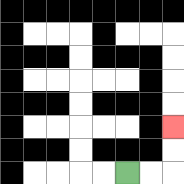{'start': '[5, 7]', 'end': '[7, 5]', 'path_directions': 'R,R,U,U', 'path_coordinates': '[[5, 7], [6, 7], [7, 7], [7, 6], [7, 5]]'}